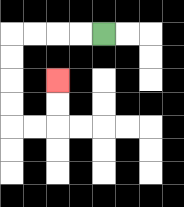{'start': '[4, 1]', 'end': '[2, 3]', 'path_directions': 'L,L,L,L,D,D,D,D,R,R,U,U', 'path_coordinates': '[[4, 1], [3, 1], [2, 1], [1, 1], [0, 1], [0, 2], [0, 3], [0, 4], [0, 5], [1, 5], [2, 5], [2, 4], [2, 3]]'}